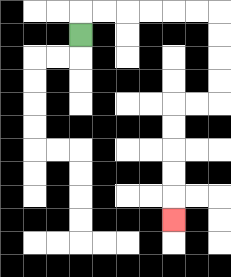{'start': '[3, 1]', 'end': '[7, 9]', 'path_directions': 'U,R,R,R,R,R,R,D,D,D,D,L,L,D,D,D,D,D', 'path_coordinates': '[[3, 1], [3, 0], [4, 0], [5, 0], [6, 0], [7, 0], [8, 0], [9, 0], [9, 1], [9, 2], [9, 3], [9, 4], [8, 4], [7, 4], [7, 5], [7, 6], [7, 7], [7, 8], [7, 9]]'}